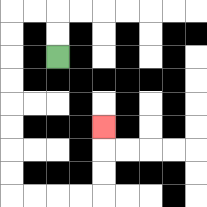{'start': '[2, 2]', 'end': '[4, 5]', 'path_directions': 'U,U,L,L,D,D,D,D,D,D,D,D,R,R,R,R,U,U,U', 'path_coordinates': '[[2, 2], [2, 1], [2, 0], [1, 0], [0, 0], [0, 1], [0, 2], [0, 3], [0, 4], [0, 5], [0, 6], [0, 7], [0, 8], [1, 8], [2, 8], [3, 8], [4, 8], [4, 7], [4, 6], [4, 5]]'}